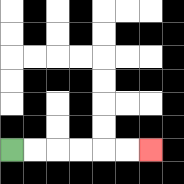{'start': '[0, 6]', 'end': '[6, 6]', 'path_directions': 'R,R,R,R,R,R', 'path_coordinates': '[[0, 6], [1, 6], [2, 6], [3, 6], [4, 6], [5, 6], [6, 6]]'}